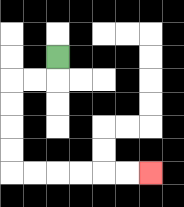{'start': '[2, 2]', 'end': '[6, 7]', 'path_directions': 'D,L,L,D,D,D,D,R,R,R,R,R,R', 'path_coordinates': '[[2, 2], [2, 3], [1, 3], [0, 3], [0, 4], [0, 5], [0, 6], [0, 7], [1, 7], [2, 7], [3, 7], [4, 7], [5, 7], [6, 7]]'}